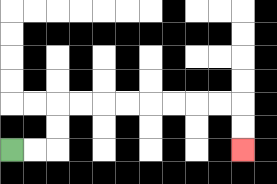{'start': '[0, 6]', 'end': '[10, 6]', 'path_directions': 'R,R,U,U,R,R,R,R,R,R,R,R,D,D', 'path_coordinates': '[[0, 6], [1, 6], [2, 6], [2, 5], [2, 4], [3, 4], [4, 4], [5, 4], [6, 4], [7, 4], [8, 4], [9, 4], [10, 4], [10, 5], [10, 6]]'}